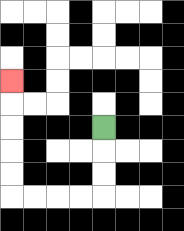{'start': '[4, 5]', 'end': '[0, 3]', 'path_directions': 'D,D,D,L,L,L,L,U,U,U,U,U', 'path_coordinates': '[[4, 5], [4, 6], [4, 7], [4, 8], [3, 8], [2, 8], [1, 8], [0, 8], [0, 7], [0, 6], [0, 5], [0, 4], [0, 3]]'}